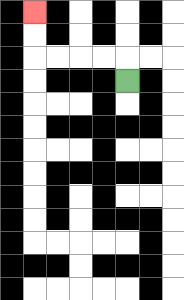{'start': '[5, 3]', 'end': '[1, 0]', 'path_directions': 'U,L,L,L,L,U,U', 'path_coordinates': '[[5, 3], [5, 2], [4, 2], [3, 2], [2, 2], [1, 2], [1, 1], [1, 0]]'}